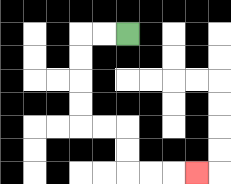{'start': '[5, 1]', 'end': '[8, 7]', 'path_directions': 'L,L,D,D,D,D,R,R,D,D,R,R,R', 'path_coordinates': '[[5, 1], [4, 1], [3, 1], [3, 2], [3, 3], [3, 4], [3, 5], [4, 5], [5, 5], [5, 6], [5, 7], [6, 7], [7, 7], [8, 7]]'}